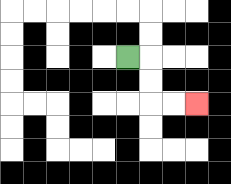{'start': '[5, 2]', 'end': '[8, 4]', 'path_directions': 'R,D,D,R,R', 'path_coordinates': '[[5, 2], [6, 2], [6, 3], [6, 4], [7, 4], [8, 4]]'}